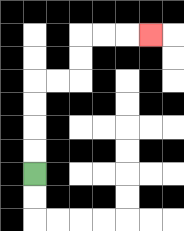{'start': '[1, 7]', 'end': '[6, 1]', 'path_directions': 'U,U,U,U,R,R,U,U,R,R,R', 'path_coordinates': '[[1, 7], [1, 6], [1, 5], [1, 4], [1, 3], [2, 3], [3, 3], [3, 2], [3, 1], [4, 1], [5, 1], [6, 1]]'}